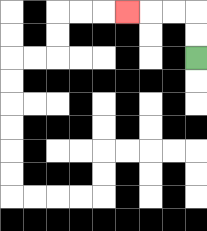{'start': '[8, 2]', 'end': '[5, 0]', 'path_directions': 'U,U,L,L,L', 'path_coordinates': '[[8, 2], [8, 1], [8, 0], [7, 0], [6, 0], [5, 0]]'}